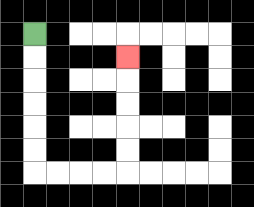{'start': '[1, 1]', 'end': '[5, 2]', 'path_directions': 'D,D,D,D,D,D,R,R,R,R,U,U,U,U,U', 'path_coordinates': '[[1, 1], [1, 2], [1, 3], [1, 4], [1, 5], [1, 6], [1, 7], [2, 7], [3, 7], [4, 7], [5, 7], [5, 6], [5, 5], [5, 4], [5, 3], [5, 2]]'}